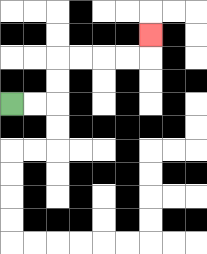{'start': '[0, 4]', 'end': '[6, 1]', 'path_directions': 'R,R,U,U,R,R,R,R,U', 'path_coordinates': '[[0, 4], [1, 4], [2, 4], [2, 3], [2, 2], [3, 2], [4, 2], [5, 2], [6, 2], [6, 1]]'}